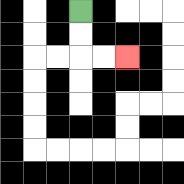{'start': '[3, 0]', 'end': '[5, 2]', 'path_directions': 'D,D,R,R', 'path_coordinates': '[[3, 0], [3, 1], [3, 2], [4, 2], [5, 2]]'}